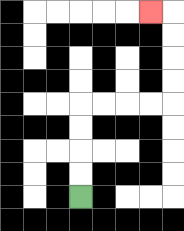{'start': '[3, 8]', 'end': '[6, 0]', 'path_directions': 'U,U,U,U,R,R,R,R,U,U,U,U,L', 'path_coordinates': '[[3, 8], [3, 7], [3, 6], [3, 5], [3, 4], [4, 4], [5, 4], [6, 4], [7, 4], [7, 3], [7, 2], [7, 1], [7, 0], [6, 0]]'}